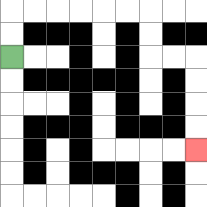{'start': '[0, 2]', 'end': '[8, 6]', 'path_directions': 'U,U,R,R,R,R,R,R,D,D,R,R,D,D,D,D', 'path_coordinates': '[[0, 2], [0, 1], [0, 0], [1, 0], [2, 0], [3, 0], [4, 0], [5, 0], [6, 0], [6, 1], [6, 2], [7, 2], [8, 2], [8, 3], [8, 4], [8, 5], [8, 6]]'}